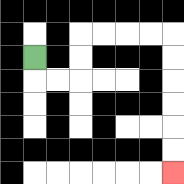{'start': '[1, 2]', 'end': '[7, 7]', 'path_directions': 'D,R,R,U,U,R,R,R,R,D,D,D,D,D,D', 'path_coordinates': '[[1, 2], [1, 3], [2, 3], [3, 3], [3, 2], [3, 1], [4, 1], [5, 1], [6, 1], [7, 1], [7, 2], [7, 3], [7, 4], [7, 5], [7, 6], [7, 7]]'}